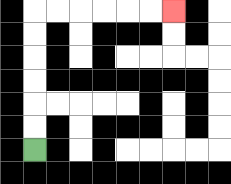{'start': '[1, 6]', 'end': '[7, 0]', 'path_directions': 'U,U,U,U,U,U,R,R,R,R,R,R', 'path_coordinates': '[[1, 6], [1, 5], [1, 4], [1, 3], [1, 2], [1, 1], [1, 0], [2, 0], [3, 0], [4, 0], [5, 0], [6, 0], [7, 0]]'}